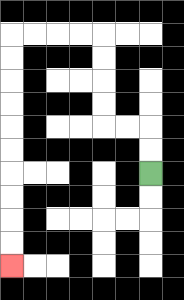{'start': '[6, 7]', 'end': '[0, 11]', 'path_directions': 'U,U,L,L,U,U,U,U,L,L,L,L,D,D,D,D,D,D,D,D,D,D', 'path_coordinates': '[[6, 7], [6, 6], [6, 5], [5, 5], [4, 5], [4, 4], [4, 3], [4, 2], [4, 1], [3, 1], [2, 1], [1, 1], [0, 1], [0, 2], [0, 3], [0, 4], [0, 5], [0, 6], [0, 7], [0, 8], [0, 9], [0, 10], [0, 11]]'}